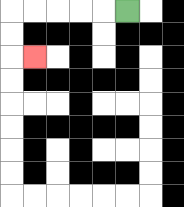{'start': '[5, 0]', 'end': '[1, 2]', 'path_directions': 'L,L,L,L,L,D,D,R', 'path_coordinates': '[[5, 0], [4, 0], [3, 0], [2, 0], [1, 0], [0, 0], [0, 1], [0, 2], [1, 2]]'}